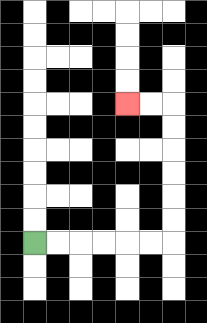{'start': '[1, 10]', 'end': '[5, 4]', 'path_directions': 'R,R,R,R,R,R,U,U,U,U,U,U,L,L', 'path_coordinates': '[[1, 10], [2, 10], [3, 10], [4, 10], [5, 10], [6, 10], [7, 10], [7, 9], [7, 8], [7, 7], [7, 6], [7, 5], [7, 4], [6, 4], [5, 4]]'}